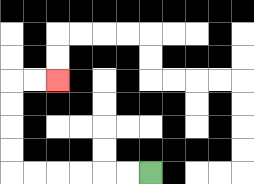{'start': '[6, 7]', 'end': '[2, 3]', 'path_directions': 'L,L,L,L,L,L,U,U,U,U,R,R', 'path_coordinates': '[[6, 7], [5, 7], [4, 7], [3, 7], [2, 7], [1, 7], [0, 7], [0, 6], [0, 5], [0, 4], [0, 3], [1, 3], [2, 3]]'}